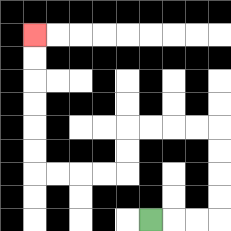{'start': '[6, 9]', 'end': '[1, 1]', 'path_directions': 'R,R,R,U,U,U,U,L,L,L,L,D,D,L,L,L,L,U,U,U,U,U,U', 'path_coordinates': '[[6, 9], [7, 9], [8, 9], [9, 9], [9, 8], [9, 7], [9, 6], [9, 5], [8, 5], [7, 5], [6, 5], [5, 5], [5, 6], [5, 7], [4, 7], [3, 7], [2, 7], [1, 7], [1, 6], [1, 5], [1, 4], [1, 3], [1, 2], [1, 1]]'}